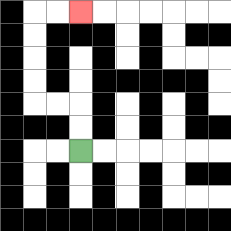{'start': '[3, 6]', 'end': '[3, 0]', 'path_directions': 'U,U,L,L,U,U,U,U,R,R', 'path_coordinates': '[[3, 6], [3, 5], [3, 4], [2, 4], [1, 4], [1, 3], [1, 2], [1, 1], [1, 0], [2, 0], [3, 0]]'}